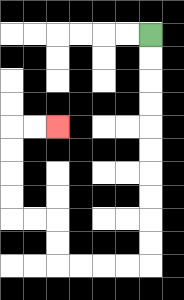{'start': '[6, 1]', 'end': '[2, 5]', 'path_directions': 'D,D,D,D,D,D,D,D,D,D,L,L,L,L,U,U,L,L,U,U,U,U,R,R', 'path_coordinates': '[[6, 1], [6, 2], [6, 3], [6, 4], [6, 5], [6, 6], [6, 7], [6, 8], [6, 9], [6, 10], [6, 11], [5, 11], [4, 11], [3, 11], [2, 11], [2, 10], [2, 9], [1, 9], [0, 9], [0, 8], [0, 7], [0, 6], [0, 5], [1, 5], [2, 5]]'}